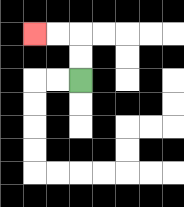{'start': '[3, 3]', 'end': '[1, 1]', 'path_directions': 'U,U,L,L', 'path_coordinates': '[[3, 3], [3, 2], [3, 1], [2, 1], [1, 1]]'}